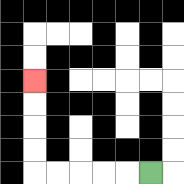{'start': '[6, 7]', 'end': '[1, 3]', 'path_directions': 'L,L,L,L,L,U,U,U,U', 'path_coordinates': '[[6, 7], [5, 7], [4, 7], [3, 7], [2, 7], [1, 7], [1, 6], [1, 5], [1, 4], [1, 3]]'}